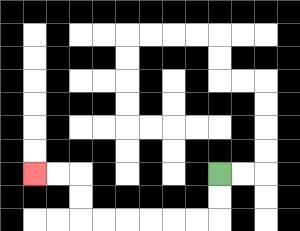{'start': '[9, 7]', 'end': '[1, 7]', 'path_directions': 'D,D,L,L,L,L,L,L,U,U,L,L', 'path_coordinates': '[[9, 7], [9, 8], [9, 9], [8, 9], [7, 9], [6, 9], [5, 9], [4, 9], [3, 9], [3, 8], [3, 7], [2, 7], [1, 7]]'}